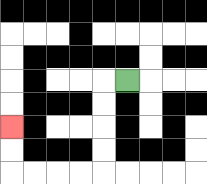{'start': '[5, 3]', 'end': '[0, 5]', 'path_directions': 'L,D,D,D,D,L,L,L,L,U,U', 'path_coordinates': '[[5, 3], [4, 3], [4, 4], [4, 5], [4, 6], [4, 7], [3, 7], [2, 7], [1, 7], [0, 7], [0, 6], [0, 5]]'}